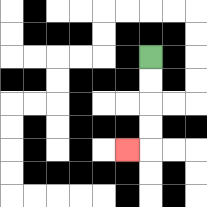{'start': '[6, 2]', 'end': '[5, 6]', 'path_directions': 'D,D,D,D,L', 'path_coordinates': '[[6, 2], [6, 3], [6, 4], [6, 5], [6, 6], [5, 6]]'}